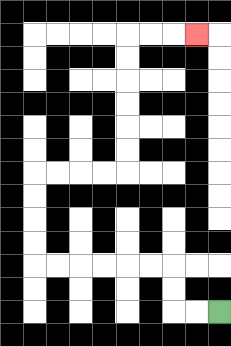{'start': '[9, 13]', 'end': '[8, 1]', 'path_directions': 'L,L,U,U,L,L,L,L,L,L,U,U,U,U,R,R,R,R,U,U,U,U,U,U,R,R,R', 'path_coordinates': '[[9, 13], [8, 13], [7, 13], [7, 12], [7, 11], [6, 11], [5, 11], [4, 11], [3, 11], [2, 11], [1, 11], [1, 10], [1, 9], [1, 8], [1, 7], [2, 7], [3, 7], [4, 7], [5, 7], [5, 6], [5, 5], [5, 4], [5, 3], [5, 2], [5, 1], [6, 1], [7, 1], [8, 1]]'}